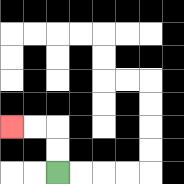{'start': '[2, 7]', 'end': '[0, 5]', 'path_directions': 'U,U,L,L', 'path_coordinates': '[[2, 7], [2, 6], [2, 5], [1, 5], [0, 5]]'}